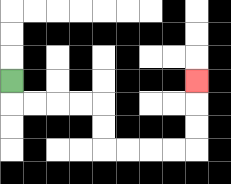{'start': '[0, 3]', 'end': '[8, 3]', 'path_directions': 'D,R,R,R,R,D,D,R,R,R,R,U,U,U', 'path_coordinates': '[[0, 3], [0, 4], [1, 4], [2, 4], [3, 4], [4, 4], [4, 5], [4, 6], [5, 6], [6, 6], [7, 6], [8, 6], [8, 5], [8, 4], [8, 3]]'}